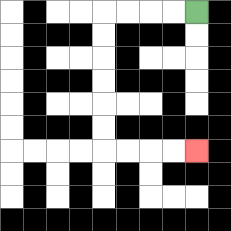{'start': '[8, 0]', 'end': '[8, 6]', 'path_directions': 'L,L,L,L,D,D,D,D,D,D,R,R,R,R', 'path_coordinates': '[[8, 0], [7, 0], [6, 0], [5, 0], [4, 0], [4, 1], [4, 2], [4, 3], [4, 4], [4, 5], [4, 6], [5, 6], [6, 6], [7, 6], [8, 6]]'}